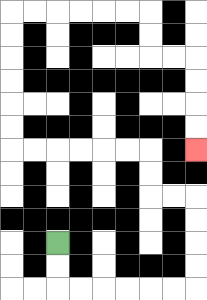{'start': '[2, 10]', 'end': '[8, 6]', 'path_directions': 'D,D,R,R,R,R,R,R,U,U,U,U,L,L,U,U,L,L,L,L,L,L,U,U,U,U,U,U,R,R,R,R,R,R,D,D,R,R,D,D,D,D', 'path_coordinates': '[[2, 10], [2, 11], [2, 12], [3, 12], [4, 12], [5, 12], [6, 12], [7, 12], [8, 12], [8, 11], [8, 10], [8, 9], [8, 8], [7, 8], [6, 8], [6, 7], [6, 6], [5, 6], [4, 6], [3, 6], [2, 6], [1, 6], [0, 6], [0, 5], [0, 4], [0, 3], [0, 2], [0, 1], [0, 0], [1, 0], [2, 0], [3, 0], [4, 0], [5, 0], [6, 0], [6, 1], [6, 2], [7, 2], [8, 2], [8, 3], [8, 4], [8, 5], [8, 6]]'}